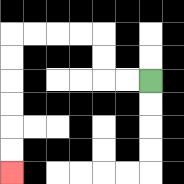{'start': '[6, 3]', 'end': '[0, 7]', 'path_directions': 'L,L,U,U,L,L,L,L,D,D,D,D,D,D', 'path_coordinates': '[[6, 3], [5, 3], [4, 3], [4, 2], [4, 1], [3, 1], [2, 1], [1, 1], [0, 1], [0, 2], [0, 3], [0, 4], [0, 5], [0, 6], [0, 7]]'}